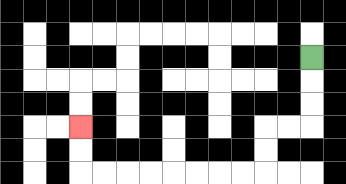{'start': '[13, 2]', 'end': '[3, 5]', 'path_directions': 'D,D,D,L,L,D,D,L,L,L,L,L,L,L,L,U,U', 'path_coordinates': '[[13, 2], [13, 3], [13, 4], [13, 5], [12, 5], [11, 5], [11, 6], [11, 7], [10, 7], [9, 7], [8, 7], [7, 7], [6, 7], [5, 7], [4, 7], [3, 7], [3, 6], [3, 5]]'}